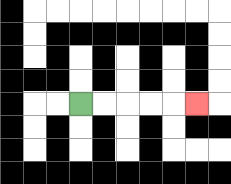{'start': '[3, 4]', 'end': '[8, 4]', 'path_directions': 'R,R,R,R,R', 'path_coordinates': '[[3, 4], [4, 4], [5, 4], [6, 4], [7, 4], [8, 4]]'}